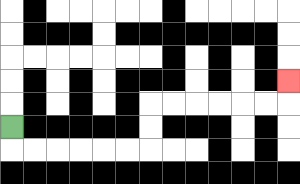{'start': '[0, 5]', 'end': '[12, 3]', 'path_directions': 'D,R,R,R,R,R,R,U,U,R,R,R,R,R,R,U', 'path_coordinates': '[[0, 5], [0, 6], [1, 6], [2, 6], [3, 6], [4, 6], [5, 6], [6, 6], [6, 5], [6, 4], [7, 4], [8, 4], [9, 4], [10, 4], [11, 4], [12, 4], [12, 3]]'}